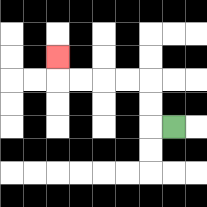{'start': '[7, 5]', 'end': '[2, 2]', 'path_directions': 'L,U,U,L,L,L,L,U', 'path_coordinates': '[[7, 5], [6, 5], [6, 4], [6, 3], [5, 3], [4, 3], [3, 3], [2, 3], [2, 2]]'}